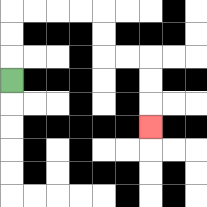{'start': '[0, 3]', 'end': '[6, 5]', 'path_directions': 'U,U,U,R,R,R,R,D,D,R,R,D,D,D', 'path_coordinates': '[[0, 3], [0, 2], [0, 1], [0, 0], [1, 0], [2, 0], [3, 0], [4, 0], [4, 1], [4, 2], [5, 2], [6, 2], [6, 3], [6, 4], [6, 5]]'}